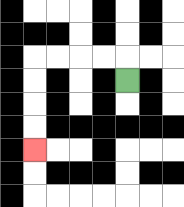{'start': '[5, 3]', 'end': '[1, 6]', 'path_directions': 'U,L,L,L,L,D,D,D,D', 'path_coordinates': '[[5, 3], [5, 2], [4, 2], [3, 2], [2, 2], [1, 2], [1, 3], [1, 4], [1, 5], [1, 6]]'}